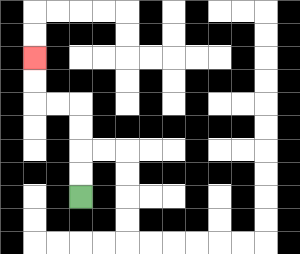{'start': '[3, 8]', 'end': '[1, 2]', 'path_directions': 'U,U,U,U,L,L,U,U', 'path_coordinates': '[[3, 8], [3, 7], [3, 6], [3, 5], [3, 4], [2, 4], [1, 4], [1, 3], [1, 2]]'}